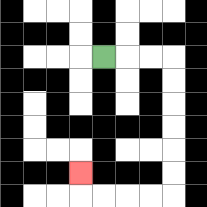{'start': '[4, 2]', 'end': '[3, 7]', 'path_directions': 'R,R,R,D,D,D,D,D,D,L,L,L,L,U', 'path_coordinates': '[[4, 2], [5, 2], [6, 2], [7, 2], [7, 3], [7, 4], [7, 5], [7, 6], [7, 7], [7, 8], [6, 8], [5, 8], [4, 8], [3, 8], [3, 7]]'}